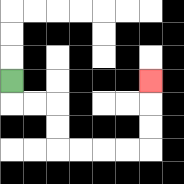{'start': '[0, 3]', 'end': '[6, 3]', 'path_directions': 'D,R,R,D,D,R,R,R,R,U,U,U', 'path_coordinates': '[[0, 3], [0, 4], [1, 4], [2, 4], [2, 5], [2, 6], [3, 6], [4, 6], [5, 6], [6, 6], [6, 5], [6, 4], [6, 3]]'}